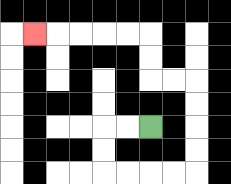{'start': '[6, 5]', 'end': '[1, 1]', 'path_directions': 'L,L,D,D,R,R,R,R,U,U,U,U,L,L,U,U,L,L,L,L,L', 'path_coordinates': '[[6, 5], [5, 5], [4, 5], [4, 6], [4, 7], [5, 7], [6, 7], [7, 7], [8, 7], [8, 6], [8, 5], [8, 4], [8, 3], [7, 3], [6, 3], [6, 2], [6, 1], [5, 1], [4, 1], [3, 1], [2, 1], [1, 1]]'}